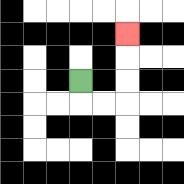{'start': '[3, 3]', 'end': '[5, 1]', 'path_directions': 'D,R,R,U,U,U', 'path_coordinates': '[[3, 3], [3, 4], [4, 4], [5, 4], [5, 3], [5, 2], [5, 1]]'}